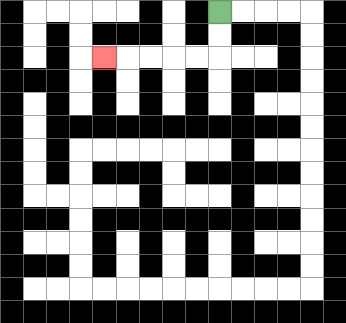{'start': '[9, 0]', 'end': '[4, 2]', 'path_directions': 'D,D,L,L,L,L,L', 'path_coordinates': '[[9, 0], [9, 1], [9, 2], [8, 2], [7, 2], [6, 2], [5, 2], [4, 2]]'}